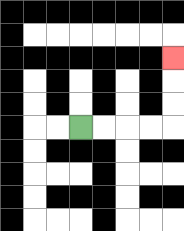{'start': '[3, 5]', 'end': '[7, 2]', 'path_directions': 'R,R,R,R,U,U,U', 'path_coordinates': '[[3, 5], [4, 5], [5, 5], [6, 5], [7, 5], [7, 4], [7, 3], [7, 2]]'}